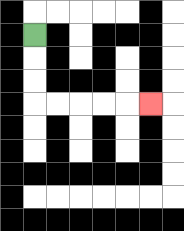{'start': '[1, 1]', 'end': '[6, 4]', 'path_directions': 'D,D,D,R,R,R,R,R', 'path_coordinates': '[[1, 1], [1, 2], [1, 3], [1, 4], [2, 4], [3, 4], [4, 4], [5, 4], [6, 4]]'}